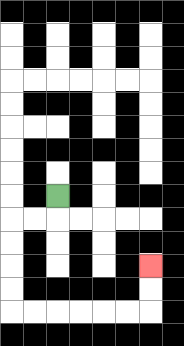{'start': '[2, 8]', 'end': '[6, 11]', 'path_directions': 'D,L,L,D,D,D,D,R,R,R,R,R,R,U,U', 'path_coordinates': '[[2, 8], [2, 9], [1, 9], [0, 9], [0, 10], [0, 11], [0, 12], [0, 13], [1, 13], [2, 13], [3, 13], [4, 13], [5, 13], [6, 13], [6, 12], [6, 11]]'}